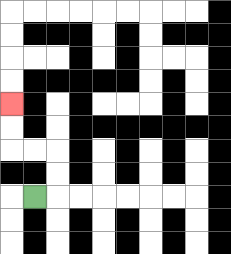{'start': '[1, 8]', 'end': '[0, 4]', 'path_directions': 'R,U,U,L,L,U,U', 'path_coordinates': '[[1, 8], [2, 8], [2, 7], [2, 6], [1, 6], [0, 6], [0, 5], [0, 4]]'}